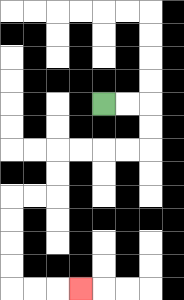{'start': '[4, 4]', 'end': '[3, 12]', 'path_directions': 'R,R,D,D,L,L,L,L,D,D,L,L,D,D,D,D,R,R,R', 'path_coordinates': '[[4, 4], [5, 4], [6, 4], [6, 5], [6, 6], [5, 6], [4, 6], [3, 6], [2, 6], [2, 7], [2, 8], [1, 8], [0, 8], [0, 9], [0, 10], [0, 11], [0, 12], [1, 12], [2, 12], [3, 12]]'}